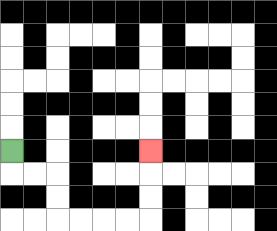{'start': '[0, 6]', 'end': '[6, 6]', 'path_directions': 'D,R,R,D,D,R,R,R,R,U,U,U', 'path_coordinates': '[[0, 6], [0, 7], [1, 7], [2, 7], [2, 8], [2, 9], [3, 9], [4, 9], [5, 9], [6, 9], [6, 8], [6, 7], [6, 6]]'}